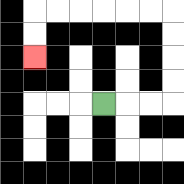{'start': '[4, 4]', 'end': '[1, 2]', 'path_directions': 'R,R,R,U,U,U,U,L,L,L,L,L,L,D,D', 'path_coordinates': '[[4, 4], [5, 4], [6, 4], [7, 4], [7, 3], [7, 2], [7, 1], [7, 0], [6, 0], [5, 0], [4, 0], [3, 0], [2, 0], [1, 0], [1, 1], [1, 2]]'}